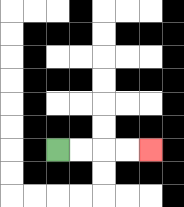{'start': '[2, 6]', 'end': '[6, 6]', 'path_directions': 'R,R,R,R', 'path_coordinates': '[[2, 6], [3, 6], [4, 6], [5, 6], [6, 6]]'}